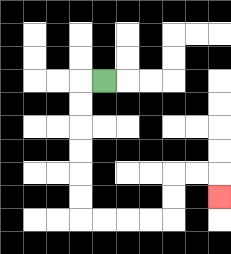{'start': '[4, 3]', 'end': '[9, 8]', 'path_directions': 'L,D,D,D,D,D,D,R,R,R,R,U,U,R,R,D', 'path_coordinates': '[[4, 3], [3, 3], [3, 4], [3, 5], [3, 6], [3, 7], [3, 8], [3, 9], [4, 9], [5, 9], [6, 9], [7, 9], [7, 8], [7, 7], [8, 7], [9, 7], [9, 8]]'}